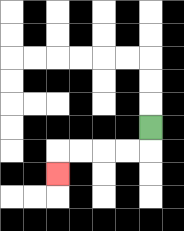{'start': '[6, 5]', 'end': '[2, 7]', 'path_directions': 'D,L,L,L,L,D', 'path_coordinates': '[[6, 5], [6, 6], [5, 6], [4, 6], [3, 6], [2, 6], [2, 7]]'}